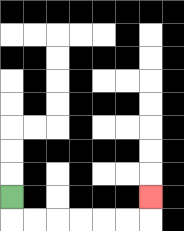{'start': '[0, 8]', 'end': '[6, 8]', 'path_directions': 'D,R,R,R,R,R,R,U', 'path_coordinates': '[[0, 8], [0, 9], [1, 9], [2, 9], [3, 9], [4, 9], [5, 9], [6, 9], [6, 8]]'}